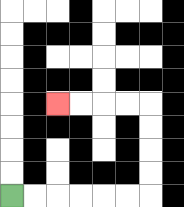{'start': '[0, 8]', 'end': '[2, 4]', 'path_directions': 'R,R,R,R,R,R,U,U,U,U,L,L,L,L', 'path_coordinates': '[[0, 8], [1, 8], [2, 8], [3, 8], [4, 8], [5, 8], [6, 8], [6, 7], [6, 6], [6, 5], [6, 4], [5, 4], [4, 4], [3, 4], [2, 4]]'}